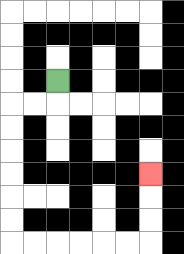{'start': '[2, 3]', 'end': '[6, 7]', 'path_directions': 'D,L,L,D,D,D,D,D,D,R,R,R,R,R,R,U,U,U', 'path_coordinates': '[[2, 3], [2, 4], [1, 4], [0, 4], [0, 5], [0, 6], [0, 7], [0, 8], [0, 9], [0, 10], [1, 10], [2, 10], [3, 10], [4, 10], [5, 10], [6, 10], [6, 9], [6, 8], [6, 7]]'}